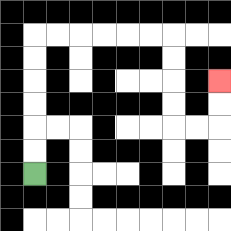{'start': '[1, 7]', 'end': '[9, 3]', 'path_directions': 'U,U,U,U,U,U,R,R,R,R,R,R,D,D,D,D,R,R,U,U', 'path_coordinates': '[[1, 7], [1, 6], [1, 5], [1, 4], [1, 3], [1, 2], [1, 1], [2, 1], [3, 1], [4, 1], [5, 1], [6, 1], [7, 1], [7, 2], [7, 3], [7, 4], [7, 5], [8, 5], [9, 5], [9, 4], [9, 3]]'}